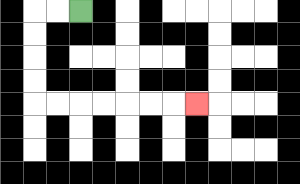{'start': '[3, 0]', 'end': '[8, 4]', 'path_directions': 'L,L,D,D,D,D,R,R,R,R,R,R,R', 'path_coordinates': '[[3, 0], [2, 0], [1, 0], [1, 1], [1, 2], [1, 3], [1, 4], [2, 4], [3, 4], [4, 4], [5, 4], [6, 4], [7, 4], [8, 4]]'}